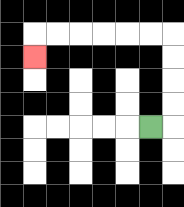{'start': '[6, 5]', 'end': '[1, 2]', 'path_directions': 'R,U,U,U,U,L,L,L,L,L,L,D', 'path_coordinates': '[[6, 5], [7, 5], [7, 4], [7, 3], [7, 2], [7, 1], [6, 1], [5, 1], [4, 1], [3, 1], [2, 1], [1, 1], [1, 2]]'}